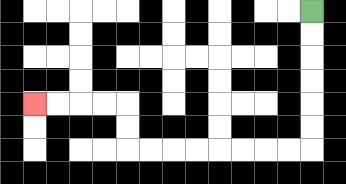{'start': '[13, 0]', 'end': '[1, 4]', 'path_directions': 'D,D,D,D,D,D,L,L,L,L,L,L,L,L,U,U,L,L,L,L', 'path_coordinates': '[[13, 0], [13, 1], [13, 2], [13, 3], [13, 4], [13, 5], [13, 6], [12, 6], [11, 6], [10, 6], [9, 6], [8, 6], [7, 6], [6, 6], [5, 6], [5, 5], [5, 4], [4, 4], [3, 4], [2, 4], [1, 4]]'}